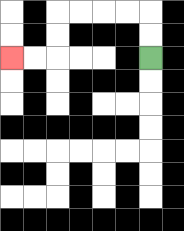{'start': '[6, 2]', 'end': '[0, 2]', 'path_directions': 'U,U,L,L,L,L,D,D,L,L', 'path_coordinates': '[[6, 2], [6, 1], [6, 0], [5, 0], [4, 0], [3, 0], [2, 0], [2, 1], [2, 2], [1, 2], [0, 2]]'}